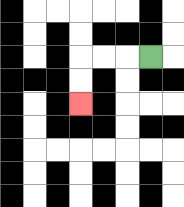{'start': '[6, 2]', 'end': '[3, 4]', 'path_directions': 'L,L,L,D,D', 'path_coordinates': '[[6, 2], [5, 2], [4, 2], [3, 2], [3, 3], [3, 4]]'}